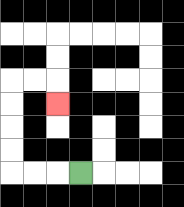{'start': '[3, 7]', 'end': '[2, 4]', 'path_directions': 'L,L,L,U,U,U,U,R,R,D', 'path_coordinates': '[[3, 7], [2, 7], [1, 7], [0, 7], [0, 6], [0, 5], [0, 4], [0, 3], [1, 3], [2, 3], [2, 4]]'}